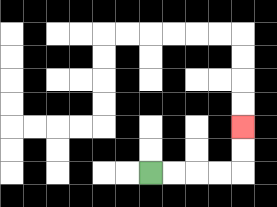{'start': '[6, 7]', 'end': '[10, 5]', 'path_directions': 'R,R,R,R,U,U', 'path_coordinates': '[[6, 7], [7, 7], [8, 7], [9, 7], [10, 7], [10, 6], [10, 5]]'}